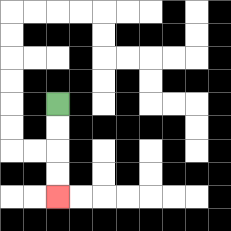{'start': '[2, 4]', 'end': '[2, 8]', 'path_directions': 'D,D,D,D', 'path_coordinates': '[[2, 4], [2, 5], [2, 6], [2, 7], [2, 8]]'}